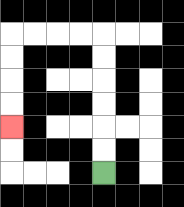{'start': '[4, 7]', 'end': '[0, 5]', 'path_directions': 'U,U,U,U,U,U,L,L,L,L,D,D,D,D', 'path_coordinates': '[[4, 7], [4, 6], [4, 5], [4, 4], [4, 3], [4, 2], [4, 1], [3, 1], [2, 1], [1, 1], [0, 1], [0, 2], [0, 3], [0, 4], [0, 5]]'}